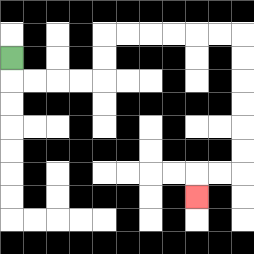{'start': '[0, 2]', 'end': '[8, 8]', 'path_directions': 'D,R,R,R,R,U,U,R,R,R,R,R,R,D,D,D,D,D,D,L,L,D', 'path_coordinates': '[[0, 2], [0, 3], [1, 3], [2, 3], [3, 3], [4, 3], [4, 2], [4, 1], [5, 1], [6, 1], [7, 1], [8, 1], [9, 1], [10, 1], [10, 2], [10, 3], [10, 4], [10, 5], [10, 6], [10, 7], [9, 7], [8, 7], [8, 8]]'}